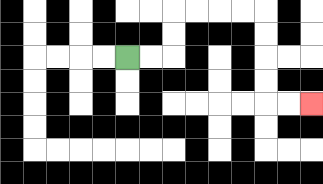{'start': '[5, 2]', 'end': '[13, 4]', 'path_directions': 'R,R,U,U,R,R,R,R,D,D,D,D,R,R', 'path_coordinates': '[[5, 2], [6, 2], [7, 2], [7, 1], [7, 0], [8, 0], [9, 0], [10, 0], [11, 0], [11, 1], [11, 2], [11, 3], [11, 4], [12, 4], [13, 4]]'}